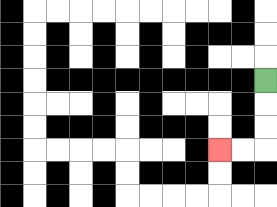{'start': '[11, 3]', 'end': '[9, 6]', 'path_directions': 'D,D,D,L,L', 'path_coordinates': '[[11, 3], [11, 4], [11, 5], [11, 6], [10, 6], [9, 6]]'}